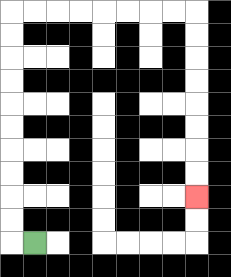{'start': '[1, 10]', 'end': '[8, 8]', 'path_directions': 'L,U,U,U,U,U,U,U,U,U,U,R,R,R,R,R,R,R,R,D,D,D,D,D,D,D,D', 'path_coordinates': '[[1, 10], [0, 10], [0, 9], [0, 8], [0, 7], [0, 6], [0, 5], [0, 4], [0, 3], [0, 2], [0, 1], [0, 0], [1, 0], [2, 0], [3, 0], [4, 0], [5, 0], [6, 0], [7, 0], [8, 0], [8, 1], [8, 2], [8, 3], [8, 4], [8, 5], [8, 6], [8, 7], [8, 8]]'}